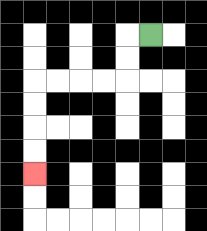{'start': '[6, 1]', 'end': '[1, 7]', 'path_directions': 'L,D,D,L,L,L,L,D,D,D,D', 'path_coordinates': '[[6, 1], [5, 1], [5, 2], [5, 3], [4, 3], [3, 3], [2, 3], [1, 3], [1, 4], [1, 5], [1, 6], [1, 7]]'}